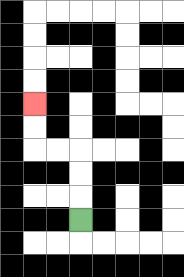{'start': '[3, 9]', 'end': '[1, 4]', 'path_directions': 'U,U,U,L,L,U,U', 'path_coordinates': '[[3, 9], [3, 8], [3, 7], [3, 6], [2, 6], [1, 6], [1, 5], [1, 4]]'}